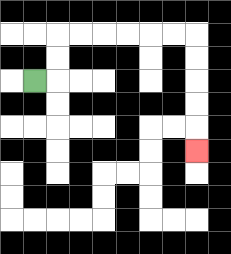{'start': '[1, 3]', 'end': '[8, 6]', 'path_directions': 'R,U,U,R,R,R,R,R,R,D,D,D,D,D', 'path_coordinates': '[[1, 3], [2, 3], [2, 2], [2, 1], [3, 1], [4, 1], [5, 1], [6, 1], [7, 1], [8, 1], [8, 2], [8, 3], [8, 4], [8, 5], [8, 6]]'}